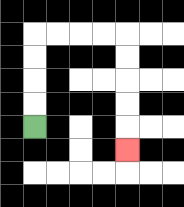{'start': '[1, 5]', 'end': '[5, 6]', 'path_directions': 'U,U,U,U,R,R,R,R,D,D,D,D,D', 'path_coordinates': '[[1, 5], [1, 4], [1, 3], [1, 2], [1, 1], [2, 1], [3, 1], [4, 1], [5, 1], [5, 2], [5, 3], [5, 4], [5, 5], [5, 6]]'}